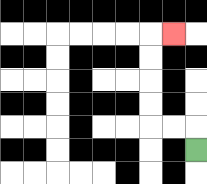{'start': '[8, 6]', 'end': '[7, 1]', 'path_directions': 'U,L,L,U,U,U,U,R', 'path_coordinates': '[[8, 6], [8, 5], [7, 5], [6, 5], [6, 4], [6, 3], [6, 2], [6, 1], [7, 1]]'}